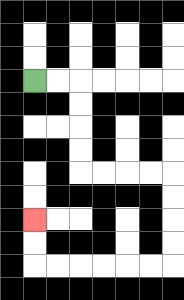{'start': '[1, 3]', 'end': '[1, 9]', 'path_directions': 'R,R,D,D,D,D,R,R,R,R,D,D,D,D,L,L,L,L,L,L,U,U', 'path_coordinates': '[[1, 3], [2, 3], [3, 3], [3, 4], [3, 5], [3, 6], [3, 7], [4, 7], [5, 7], [6, 7], [7, 7], [7, 8], [7, 9], [7, 10], [7, 11], [6, 11], [5, 11], [4, 11], [3, 11], [2, 11], [1, 11], [1, 10], [1, 9]]'}